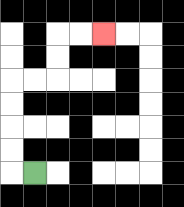{'start': '[1, 7]', 'end': '[4, 1]', 'path_directions': 'L,U,U,U,U,R,R,U,U,R,R', 'path_coordinates': '[[1, 7], [0, 7], [0, 6], [0, 5], [0, 4], [0, 3], [1, 3], [2, 3], [2, 2], [2, 1], [3, 1], [4, 1]]'}